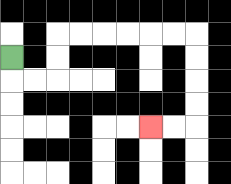{'start': '[0, 2]', 'end': '[6, 5]', 'path_directions': 'D,R,R,U,U,R,R,R,R,R,R,D,D,D,D,L,L', 'path_coordinates': '[[0, 2], [0, 3], [1, 3], [2, 3], [2, 2], [2, 1], [3, 1], [4, 1], [5, 1], [6, 1], [7, 1], [8, 1], [8, 2], [8, 3], [8, 4], [8, 5], [7, 5], [6, 5]]'}